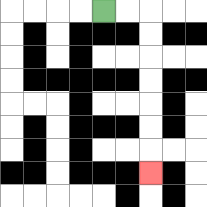{'start': '[4, 0]', 'end': '[6, 7]', 'path_directions': 'R,R,D,D,D,D,D,D,D', 'path_coordinates': '[[4, 0], [5, 0], [6, 0], [6, 1], [6, 2], [6, 3], [6, 4], [6, 5], [6, 6], [6, 7]]'}